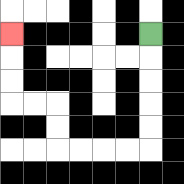{'start': '[6, 1]', 'end': '[0, 1]', 'path_directions': 'D,D,D,D,D,L,L,L,L,U,U,L,L,U,U,U', 'path_coordinates': '[[6, 1], [6, 2], [6, 3], [6, 4], [6, 5], [6, 6], [5, 6], [4, 6], [3, 6], [2, 6], [2, 5], [2, 4], [1, 4], [0, 4], [0, 3], [0, 2], [0, 1]]'}